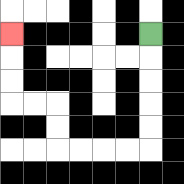{'start': '[6, 1]', 'end': '[0, 1]', 'path_directions': 'D,D,D,D,D,L,L,L,L,U,U,L,L,U,U,U', 'path_coordinates': '[[6, 1], [6, 2], [6, 3], [6, 4], [6, 5], [6, 6], [5, 6], [4, 6], [3, 6], [2, 6], [2, 5], [2, 4], [1, 4], [0, 4], [0, 3], [0, 2], [0, 1]]'}